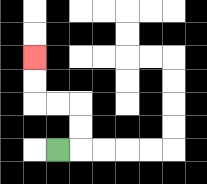{'start': '[2, 6]', 'end': '[1, 2]', 'path_directions': 'R,U,U,L,L,U,U', 'path_coordinates': '[[2, 6], [3, 6], [3, 5], [3, 4], [2, 4], [1, 4], [1, 3], [1, 2]]'}